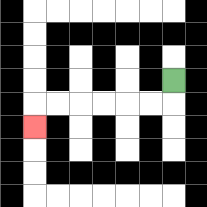{'start': '[7, 3]', 'end': '[1, 5]', 'path_directions': 'D,L,L,L,L,L,L,D', 'path_coordinates': '[[7, 3], [7, 4], [6, 4], [5, 4], [4, 4], [3, 4], [2, 4], [1, 4], [1, 5]]'}